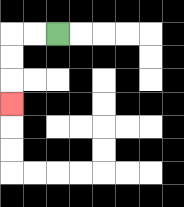{'start': '[2, 1]', 'end': '[0, 4]', 'path_directions': 'L,L,D,D,D', 'path_coordinates': '[[2, 1], [1, 1], [0, 1], [0, 2], [0, 3], [0, 4]]'}